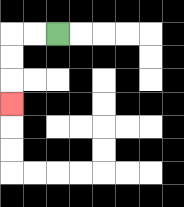{'start': '[2, 1]', 'end': '[0, 4]', 'path_directions': 'L,L,D,D,D', 'path_coordinates': '[[2, 1], [1, 1], [0, 1], [0, 2], [0, 3], [0, 4]]'}